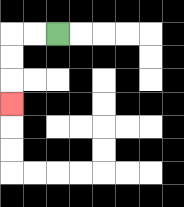{'start': '[2, 1]', 'end': '[0, 4]', 'path_directions': 'L,L,D,D,D', 'path_coordinates': '[[2, 1], [1, 1], [0, 1], [0, 2], [0, 3], [0, 4]]'}